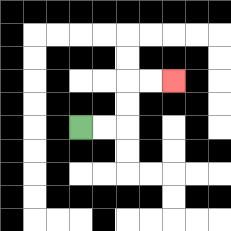{'start': '[3, 5]', 'end': '[7, 3]', 'path_directions': 'R,R,U,U,R,R', 'path_coordinates': '[[3, 5], [4, 5], [5, 5], [5, 4], [5, 3], [6, 3], [7, 3]]'}